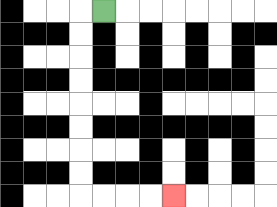{'start': '[4, 0]', 'end': '[7, 8]', 'path_directions': 'L,D,D,D,D,D,D,D,D,R,R,R,R', 'path_coordinates': '[[4, 0], [3, 0], [3, 1], [3, 2], [3, 3], [3, 4], [3, 5], [3, 6], [3, 7], [3, 8], [4, 8], [5, 8], [6, 8], [7, 8]]'}